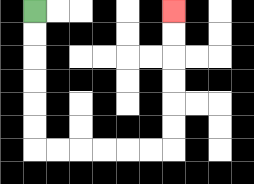{'start': '[1, 0]', 'end': '[7, 0]', 'path_directions': 'D,D,D,D,D,D,R,R,R,R,R,R,U,U,U,U,U,U', 'path_coordinates': '[[1, 0], [1, 1], [1, 2], [1, 3], [1, 4], [1, 5], [1, 6], [2, 6], [3, 6], [4, 6], [5, 6], [6, 6], [7, 6], [7, 5], [7, 4], [7, 3], [7, 2], [7, 1], [7, 0]]'}